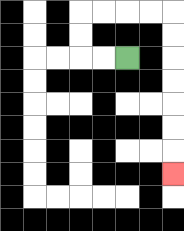{'start': '[5, 2]', 'end': '[7, 7]', 'path_directions': 'L,L,U,U,R,R,R,R,D,D,D,D,D,D,D', 'path_coordinates': '[[5, 2], [4, 2], [3, 2], [3, 1], [3, 0], [4, 0], [5, 0], [6, 0], [7, 0], [7, 1], [7, 2], [7, 3], [7, 4], [7, 5], [7, 6], [7, 7]]'}